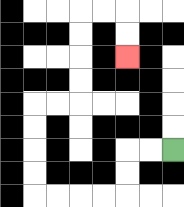{'start': '[7, 6]', 'end': '[5, 2]', 'path_directions': 'L,L,D,D,L,L,L,L,U,U,U,U,R,R,U,U,U,U,R,R,D,D', 'path_coordinates': '[[7, 6], [6, 6], [5, 6], [5, 7], [5, 8], [4, 8], [3, 8], [2, 8], [1, 8], [1, 7], [1, 6], [1, 5], [1, 4], [2, 4], [3, 4], [3, 3], [3, 2], [3, 1], [3, 0], [4, 0], [5, 0], [5, 1], [5, 2]]'}